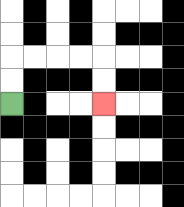{'start': '[0, 4]', 'end': '[4, 4]', 'path_directions': 'U,U,R,R,R,R,D,D', 'path_coordinates': '[[0, 4], [0, 3], [0, 2], [1, 2], [2, 2], [3, 2], [4, 2], [4, 3], [4, 4]]'}